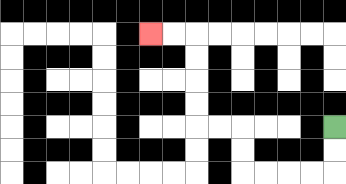{'start': '[14, 5]', 'end': '[6, 1]', 'path_directions': 'D,D,L,L,L,L,U,U,L,L,U,U,U,U,L,L', 'path_coordinates': '[[14, 5], [14, 6], [14, 7], [13, 7], [12, 7], [11, 7], [10, 7], [10, 6], [10, 5], [9, 5], [8, 5], [8, 4], [8, 3], [8, 2], [8, 1], [7, 1], [6, 1]]'}